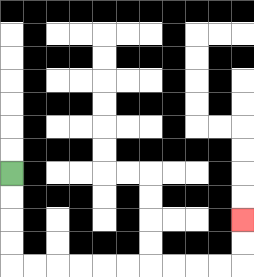{'start': '[0, 7]', 'end': '[10, 9]', 'path_directions': 'D,D,D,D,R,R,R,R,R,R,R,R,R,R,U,U', 'path_coordinates': '[[0, 7], [0, 8], [0, 9], [0, 10], [0, 11], [1, 11], [2, 11], [3, 11], [4, 11], [5, 11], [6, 11], [7, 11], [8, 11], [9, 11], [10, 11], [10, 10], [10, 9]]'}